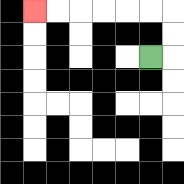{'start': '[6, 2]', 'end': '[1, 0]', 'path_directions': 'R,U,U,L,L,L,L,L,L', 'path_coordinates': '[[6, 2], [7, 2], [7, 1], [7, 0], [6, 0], [5, 0], [4, 0], [3, 0], [2, 0], [1, 0]]'}